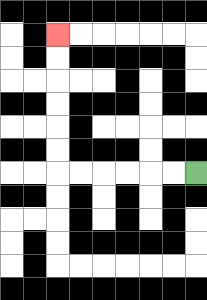{'start': '[8, 7]', 'end': '[2, 1]', 'path_directions': 'L,L,L,L,L,L,U,U,U,U,U,U', 'path_coordinates': '[[8, 7], [7, 7], [6, 7], [5, 7], [4, 7], [3, 7], [2, 7], [2, 6], [2, 5], [2, 4], [2, 3], [2, 2], [2, 1]]'}